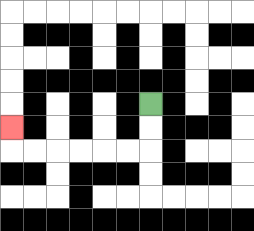{'start': '[6, 4]', 'end': '[0, 5]', 'path_directions': 'D,D,L,L,L,L,L,L,U', 'path_coordinates': '[[6, 4], [6, 5], [6, 6], [5, 6], [4, 6], [3, 6], [2, 6], [1, 6], [0, 6], [0, 5]]'}